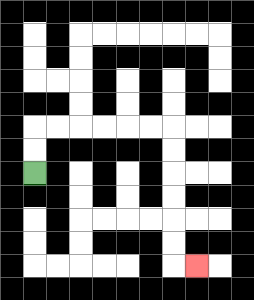{'start': '[1, 7]', 'end': '[8, 11]', 'path_directions': 'U,U,R,R,R,R,R,R,D,D,D,D,D,D,R', 'path_coordinates': '[[1, 7], [1, 6], [1, 5], [2, 5], [3, 5], [4, 5], [5, 5], [6, 5], [7, 5], [7, 6], [7, 7], [7, 8], [7, 9], [7, 10], [7, 11], [8, 11]]'}